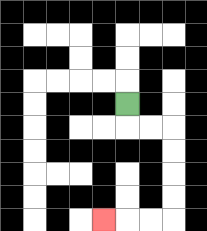{'start': '[5, 4]', 'end': '[4, 9]', 'path_directions': 'D,R,R,D,D,D,D,L,L,L', 'path_coordinates': '[[5, 4], [5, 5], [6, 5], [7, 5], [7, 6], [7, 7], [7, 8], [7, 9], [6, 9], [5, 9], [4, 9]]'}